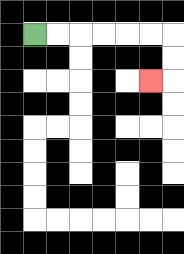{'start': '[1, 1]', 'end': '[6, 3]', 'path_directions': 'R,R,R,R,R,R,D,D,L', 'path_coordinates': '[[1, 1], [2, 1], [3, 1], [4, 1], [5, 1], [6, 1], [7, 1], [7, 2], [7, 3], [6, 3]]'}